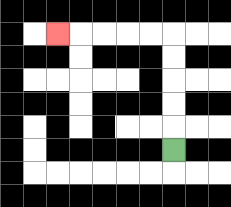{'start': '[7, 6]', 'end': '[2, 1]', 'path_directions': 'U,U,U,U,U,L,L,L,L,L', 'path_coordinates': '[[7, 6], [7, 5], [7, 4], [7, 3], [7, 2], [7, 1], [6, 1], [5, 1], [4, 1], [3, 1], [2, 1]]'}